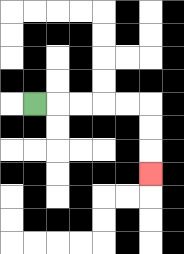{'start': '[1, 4]', 'end': '[6, 7]', 'path_directions': 'R,R,R,R,R,D,D,D', 'path_coordinates': '[[1, 4], [2, 4], [3, 4], [4, 4], [5, 4], [6, 4], [6, 5], [6, 6], [6, 7]]'}